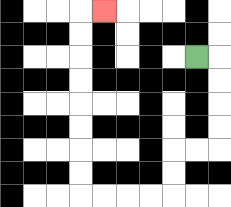{'start': '[8, 2]', 'end': '[4, 0]', 'path_directions': 'R,D,D,D,D,L,L,D,D,L,L,L,L,U,U,U,U,U,U,U,U,R', 'path_coordinates': '[[8, 2], [9, 2], [9, 3], [9, 4], [9, 5], [9, 6], [8, 6], [7, 6], [7, 7], [7, 8], [6, 8], [5, 8], [4, 8], [3, 8], [3, 7], [3, 6], [3, 5], [3, 4], [3, 3], [3, 2], [3, 1], [3, 0], [4, 0]]'}